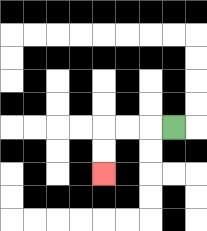{'start': '[7, 5]', 'end': '[4, 7]', 'path_directions': 'L,L,L,D,D', 'path_coordinates': '[[7, 5], [6, 5], [5, 5], [4, 5], [4, 6], [4, 7]]'}